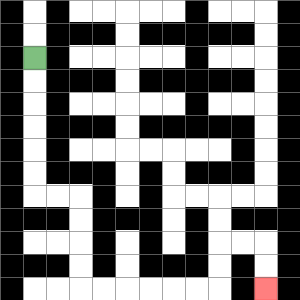{'start': '[1, 2]', 'end': '[11, 12]', 'path_directions': 'D,D,D,D,D,D,R,R,D,D,D,D,R,R,R,R,R,R,U,U,R,R,D,D', 'path_coordinates': '[[1, 2], [1, 3], [1, 4], [1, 5], [1, 6], [1, 7], [1, 8], [2, 8], [3, 8], [3, 9], [3, 10], [3, 11], [3, 12], [4, 12], [5, 12], [6, 12], [7, 12], [8, 12], [9, 12], [9, 11], [9, 10], [10, 10], [11, 10], [11, 11], [11, 12]]'}